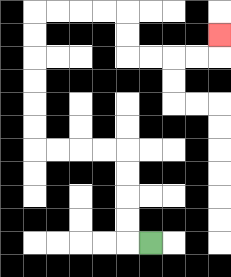{'start': '[6, 10]', 'end': '[9, 1]', 'path_directions': 'L,U,U,U,U,L,L,L,L,U,U,U,U,U,U,R,R,R,R,D,D,R,R,R,R,U', 'path_coordinates': '[[6, 10], [5, 10], [5, 9], [5, 8], [5, 7], [5, 6], [4, 6], [3, 6], [2, 6], [1, 6], [1, 5], [1, 4], [1, 3], [1, 2], [1, 1], [1, 0], [2, 0], [3, 0], [4, 0], [5, 0], [5, 1], [5, 2], [6, 2], [7, 2], [8, 2], [9, 2], [9, 1]]'}